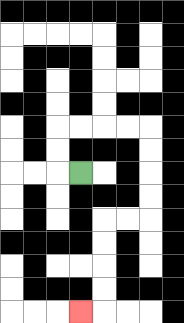{'start': '[3, 7]', 'end': '[3, 13]', 'path_directions': 'L,U,U,R,R,R,R,D,D,D,D,L,L,D,D,D,D,L', 'path_coordinates': '[[3, 7], [2, 7], [2, 6], [2, 5], [3, 5], [4, 5], [5, 5], [6, 5], [6, 6], [6, 7], [6, 8], [6, 9], [5, 9], [4, 9], [4, 10], [4, 11], [4, 12], [4, 13], [3, 13]]'}